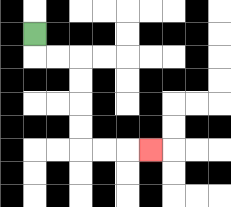{'start': '[1, 1]', 'end': '[6, 6]', 'path_directions': 'D,R,R,D,D,D,D,R,R,R', 'path_coordinates': '[[1, 1], [1, 2], [2, 2], [3, 2], [3, 3], [3, 4], [3, 5], [3, 6], [4, 6], [5, 6], [6, 6]]'}